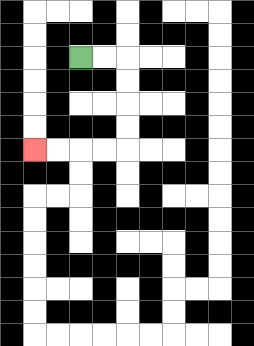{'start': '[3, 2]', 'end': '[1, 6]', 'path_directions': 'R,R,D,D,D,D,L,L,L,L', 'path_coordinates': '[[3, 2], [4, 2], [5, 2], [5, 3], [5, 4], [5, 5], [5, 6], [4, 6], [3, 6], [2, 6], [1, 6]]'}